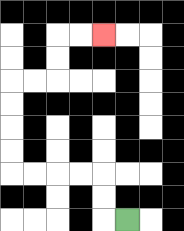{'start': '[5, 9]', 'end': '[4, 1]', 'path_directions': 'L,U,U,L,L,L,L,U,U,U,U,R,R,U,U,R,R', 'path_coordinates': '[[5, 9], [4, 9], [4, 8], [4, 7], [3, 7], [2, 7], [1, 7], [0, 7], [0, 6], [0, 5], [0, 4], [0, 3], [1, 3], [2, 3], [2, 2], [2, 1], [3, 1], [4, 1]]'}